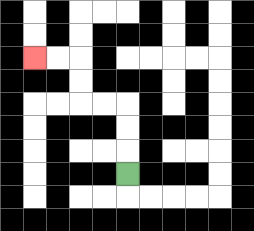{'start': '[5, 7]', 'end': '[1, 2]', 'path_directions': 'U,U,U,L,L,U,U,L,L', 'path_coordinates': '[[5, 7], [5, 6], [5, 5], [5, 4], [4, 4], [3, 4], [3, 3], [3, 2], [2, 2], [1, 2]]'}